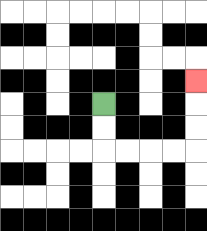{'start': '[4, 4]', 'end': '[8, 3]', 'path_directions': 'D,D,R,R,R,R,U,U,U', 'path_coordinates': '[[4, 4], [4, 5], [4, 6], [5, 6], [6, 6], [7, 6], [8, 6], [8, 5], [8, 4], [8, 3]]'}